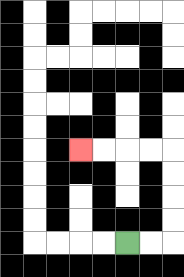{'start': '[5, 10]', 'end': '[3, 6]', 'path_directions': 'R,R,U,U,U,U,L,L,L,L', 'path_coordinates': '[[5, 10], [6, 10], [7, 10], [7, 9], [7, 8], [7, 7], [7, 6], [6, 6], [5, 6], [4, 6], [3, 6]]'}